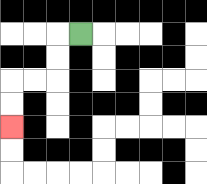{'start': '[3, 1]', 'end': '[0, 5]', 'path_directions': 'L,D,D,L,L,D,D', 'path_coordinates': '[[3, 1], [2, 1], [2, 2], [2, 3], [1, 3], [0, 3], [0, 4], [0, 5]]'}